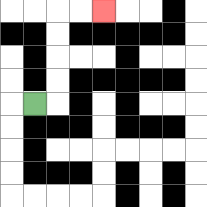{'start': '[1, 4]', 'end': '[4, 0]', 'path_directions': 'R,U,U,U,U,R,R', 'path_coordinates': '[[1, 4], [2, 4], [2, 3], [2, 2], [2, 1], [2, 0], [3, 0], [4, 0]]'}